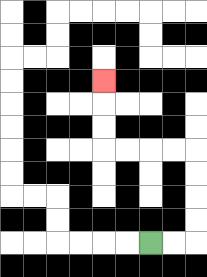{'start': '[6, 10]', 'end': '[4, 3]', 'path_directions': 'R,R,U,U,U,U,L,L,L,L,U,U,U', 'path_coordinates': '[[6, 10], [7, 10], [8, 10], [8, 9], [8, 8], [8, 7], [8, 6], [7, 6], [6, 6], [5, 6], [4, 6], [4, 5], [4, 4], [4, 3]]'}